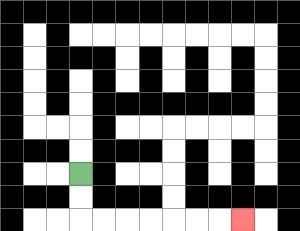{'start': '[3, 7]', 'end': '[10, 9]', 'path_directions': 'D,D,R,R,R,R,R,R,R', 'path_coordinates': '[[3, 7], [3, 8], [3, 9], [4, 9], [5, 9], [6, 9], [7, 9], [8, 9], [9, 9], [10, 9]]'}